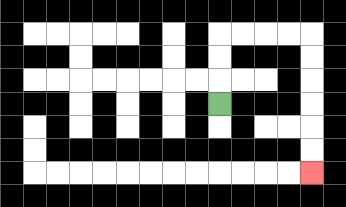{'start': '[9, 4]', 'end': '[13, 7]', 'path_directions': 'U,U,U,R,R,R,R,D,D,D,D,D,D', 'path_coordinates': '[[9, 4], [9, 3], [9, 2], [9, 1], [10, 1], [11, 1], [12, 1], [13, 1], [13, 2], [13, 3], [13, 4], [13, 5], [13, 6], [13, 7]]'}